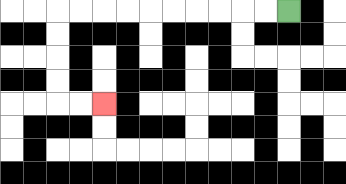{'start': '[12, 0]', 'end': '[4, 4]', 'path_directions': 'L,L,L,L,L,L,L,L,L,L,D,D,D,D,R,R', 'path_coordinates': '[[12, 0], [11, 0], [10, 0], [9, 0], [8, 0], [7, 0], [6, 0], [5, 0], [4, 0], [3, 0], [2, 0], [2, 1], [2, 2], [2, 3], [2, 4], [3, 4], [4, 4]]'}